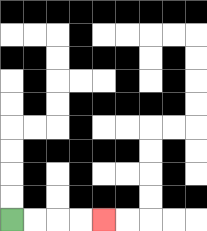{'start': '[0, 9]', 'end': '[4, 9]', 'path_directions': 'R,R,R,R', 'path_coordinates': '[[0, 9], [1, 9], [2, 9], [3, 9], [4, 9]]'}